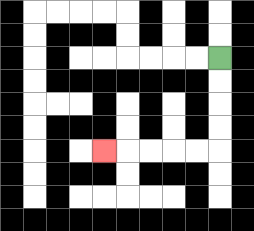{'start': '[9, 2]', 'end': '[4, 6]', 'path_directions': 'D,D,D,D,L,L,L,L,L', 'path_coordinates': '[[9, 2], [9, 3], [9, 4], [9, 5], [9, 6], [8, 6], [7, 6], [6, 6], [5, 6], [4, 6]]'}